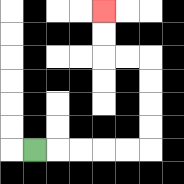{'start': '[1, 6]', 'end': '[4, 0]', 'path_directions': 'R,R,R,R,R,U,U,U,U,L,L,U,U', 'path_coordinates': '[[1, 6], [2, 6], [3, 6], [4, 6], [5, 6], [6, 6], [6, 5], [6, 4], [6, 3], [6, 2], [5, 2], [4, 2], [4, 1], [4, 0]]'}